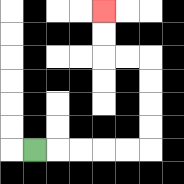{'start': '[1, 6]', 'end': '[4, 0]', 'path_directions': 'R,R,R,R,R,U,U,U,U,L,L,U,U', 'path_coordinates': '[[1, 6], [2, 6], [3, 6], [4, 6], [5, 6], [6, 6], [6, 5], [6, 4], [6, 3], [6, 2], [5, 2], [4, 2], [4, 1], [4, 0]]'}